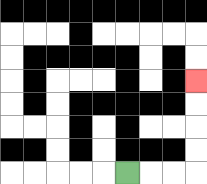{'start': '[5, 7]', 'end': '[8, 3]', 'path_directions': 'R,R,R,U,U,U,U', 'path_coordinates': '[[5, 7], [6, 7], [7, 7], [8, 7], [8, 6], [8, 5], [8, 4], [8, 3]]'}